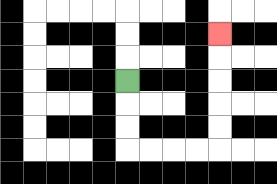{'start': '[5, 3]', 'end': '[9, 1]', 'path_directions': 'D,D,D,R,R,R,R,U,U,U,U,U', 'path_coordinates': '[[5, 3], [5, 4], [5, 5], [5, 6], [6, 6], [7, 6], [8, 6], [9, 6], [9, 5], [9, 4], [9, 3], [9, 2], [9, 1]]'}